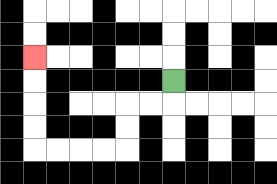{'start': '[7, 3]', 'end': '[1, 2]', 'path_directions': 'D,L,L,D,D,L,L,L,L,U,U,U,U', 'path_coordinates': '[[7, 3], [7, 4], [6, 4], [5, 4], [5, 5], [5, 6], [4, 6], [3, 6], [2, 6], [1, 6], [1, 5], [1, 4], [1, 3], [1, 2]]'}